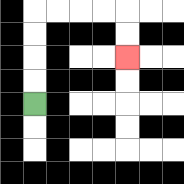{'start': '[1, 4]', 'end': '[5, 2]', 'path_directions': 'U,U,U,U,R,R,R,R,D,D', 'path_coordinates': '[[1, 4], [1, 3], [1, 2], [1, 1], [1, 0], [2, 0], [3, 0], [4, 0], [5, 0], [5, 1], [5, 2]]'}